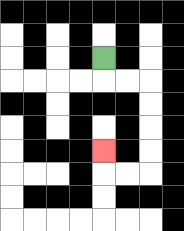{'start': '[4, 2]', 'end': '[4, 6]', 'path_directions': 'D,R,R,D,D,D,D,L,L,U', 'path_coordinates': '[[4, 2], [4, 3], [5, 3], [6, 3], [6, 4], [6, 5], [6, 6], [6, 7], [5, 7], [4, 7], [4, 6]]'}